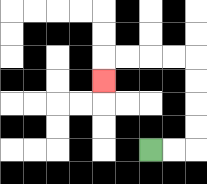{'start': '[6, 6]', 'end': '[4, 3]', 'path_directions': 'R,R,U,U,U,U,L,L,L,L,D', 'path_coordinates': '[[6, 6], [7, 6], [8, 6], [8, 5], [8, 4], [8, 3], [8, 2], [7, 2], [6, 2], [5, 2], [4, 2], [4, 3]]'}